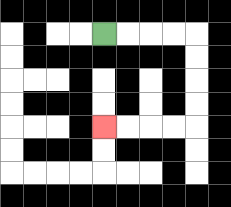{'start': '[4, 1]', 'end': '[4, 5]', 'path_directions': 'R,R,R,R,D,D,D,D,L,L,L,L', 'path_coordinates': '[[4, 1], [5, 1], [6, 1], [7, 1], [8, 1], [8, 2], [8, 3], [8, 4], [8, 5], [7, 5], [6, 5], [5, 5], [4, 5]]'}